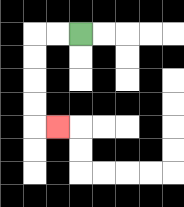{'start': '[3, 1]', 'end': '[2, 5]', 'path_directions': 'L,L,D,D,D,D,R', 'path_coordinates': '[[3, 1], [2, 1], [1, 1], [1, 2], [1, 3], [1, 4], [1, 5], [2, 5]]'}